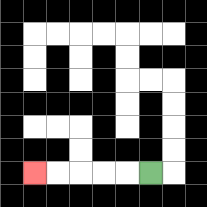{'start': '[6, 7]', 'end': '[1, 7]', 'path_directions': 'L,L,L,L,L', 'path_coordinates': '[[6, 7], [5, 7], [4, 7], [3, 7], [2, 7], [1, 7]]'}